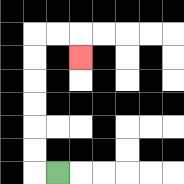{'start': '[2, 7]', 'end': '[3, 2]', 'path_directions': 'L,U,U,U,U,U,U,R,R,D', 'path_coordinates': '[[2, 7], [1, 7], [1, 6], [1, 5], [1, 4], [1, 3], [1, 2], [1, 1], [2, 1], [3, 1], [3, 2]]'}